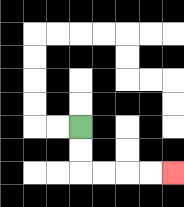{'start': '[3, 5]', 'end': '[7, 7]', 'path_directions': 'D,D,R,R,R,R', 'path_coordinates': '[[3, 5], [3, 6], [3, 7], [4, 7], [5, 7], [6, 7], [7, 7]]'}